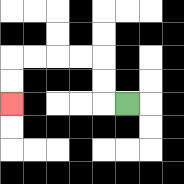{'start': '[5, 4]', 'end': '[0, 4]', 'path_directions': 'L,U,U,L,L,L,L,D,D', 'path_coordinates': '[[5, 4], [4, 4], [4, 3], [4, 2], [3, 2], [2, 2], [1, 2], [0, 2], [0, 3], [0, 4]]'}